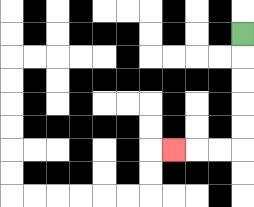{'start': '[10, 1]', 'end': '[7, 6]', 'path_directions': 'D,D,D,D,D,L,L,L', 'path_coordinates': '[[10, 1], [10, 2], [10, 3], [10, 4], [10, 5], [10, 6], [9, 6], [8, 6], [7, 6]]'}